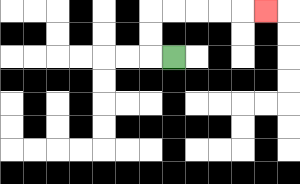{'start': '[7, 2]', 'end': '[11, 0]', 'path_directions': 'L,U,U,R,R,R,R,R', 'path_coordinates': '[[7, 2], [6, 2], [6, 1], [6, 0], [7, 0], [8, 0], [9, 0], [10, 0], [11, 0]]'}